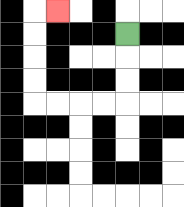{'start': '[5, 1]', 'end': '[2, 0]', 'path_directions': 'D,D,D,L,L,L,L,U,U,U,U,R', 'path_coordinates': '[[5, 1], [5, 2], [5, 3], [5, 4], [4, 4], [3, 4], [2, 4], [1, 4], [1, 3], [1, 2], [1, 1], [1, 0], [2, 0]]'}